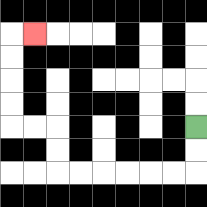{'start': '[8, 5]', 'end': '[1, 1]', 'path_directions': 'D,D,L,L,L,L,L,L,U,U,L,L,U,U,U,U,R', 'path_coordinates': '[[8, 5], [8, 6], [8, 7], [7, 7], [6, 7], [5, 7], [4, 7], [3, 7], [2, 7], [2, 6], [2, 5], [1, 5], [0, 5], [0, 4], [0, 3], [0, 2], [0, 1], [1, 1]]'}